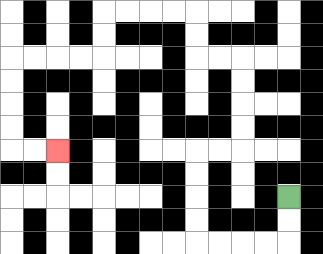{'start': '[12, 8]', 'end': '[2, 6]', 'path_directions': 'D,D,L,L,L,L,U,U,U,U,R,R,U,U,U,U,L,L,U,U,L,L,L,L,D,D,L,L,L,L,D,D,D,D,R,R', 'path_coordinates': '[[12, 8], [12, 9], [12, 10], [11, 10], [10, 10], [9, 10], [8, 10], [8, 9], [8, 8], [8, 7], [8, 6], [9, 6], [10, 6], [10, 5], [10, 4], [10, 3], [10, 2], [9, 2], [8, 2], [8, 1], [8, 0], [7, 0], [6, 0], [5, 0], [4, 0], [4, 1], [4, 2], [3, 2], [2, 2], [1, 2], [0, 2], [0, 3], [0, 4], [0, 5], [0, 6], [1, 6], [2, 6]]'}